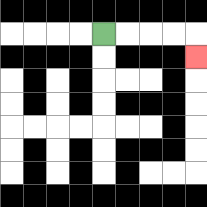{'start': '[4, 1]', 'end': '[8, 2]', 'path_directions': 'R,R,R,R,D', 'path_coordinates': '[[4, 1], [5, 1], [6, 1], [7, 1], [8, 1], [8, 2]]'}